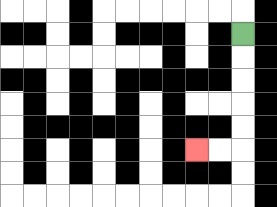{'start': '[10, 1]', 'end': '[8, 6]', 'path_directions': 'D,D,D,D,D,L,L', 'path_coordinates': '[[10, 1], [10, 2], [10, 3], [10, 4], [10, 5], [10, 6], [9, 6], [8, 6]]'}